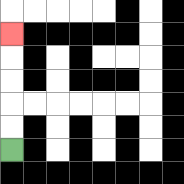{'start': '[0, 6]', 'end': '[0, 1]', 'path_directions': 'U,U,U,U,U', 'path_coordinates': '[[0, 6], [0, 5], [0, 4], [0, 3], [0, 2], [0, 1]]'}